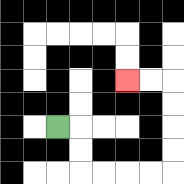{'start': '[2, 5]', 'end': '[5, 3]', 'path_directions': 'R,D,D,R,R,R,R,U,U,U,U,L,L', 'path_coordinates': '[[2, 5], [3, 5], [3, 6], [3, 7], [4, 7], [5, 7], [6, 7], [7, 7], [7, 6], [7, 5], [7, 4], [7, 3], [6, 3], [5, 3]]'}